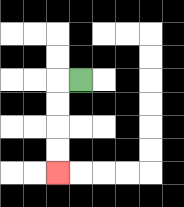{'start': '[3, 3]', 'end': '[2, 7]', 'path_directions': 'L,D,D,D,D', 'path_coordinates': '[[3, 3], [2, 3], [2, 4], [2, 5], [2, 6], [2, 7]]'}